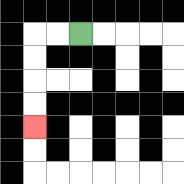{'start': '[3, 1]', 'end': '[1, 5]', 'path_directions': 'L,L,D,D,D,D', 'path_coordinates': '[[3, 1], [2, 1], [1, 1], [1, 2], [1, 3], [1, 4], [1, 5]]'}